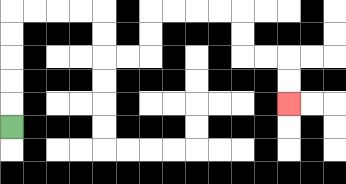{'start': '[0, 5]', 'end': '[12, 4]', 'path_directions': 'U,U,U,U,U,R,R,R,R,D,D,R,R,U,U,R,R,R,R,D,D,R,R,D,D', 'path_coordinates': '[[0, 5], [0, 4], [0, 3], [0, 2], [0, 1], [0, 0], [1, 0], [2, 0], [3, 0], [4, 0], [4, 1], [4, 2], [5, 2], [6, 2], [6, 1], [6, 0], [7, 0], [8, 0], [9, 0], [10, 0], [10, 1], [10, 2], [11, 2], [12, 2], [12, 3], [12, 4]]'}